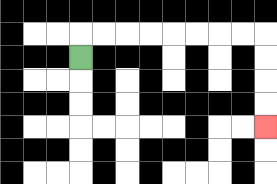{'start': '[3, 2]', 'end': '[11, 5]', 'path_directions': 'U,R,R,R,R,R,R,R,R,D,D,D,D', 'path_coordinates': '[[3, 2], [3, 1], [4, 1], [5, 1], [6, 1], [7, 1], [8, 1], [9, 1], [10, 1], [11, 1], [11, 2], [11, 3], [11, 4], [11, 5]]'}